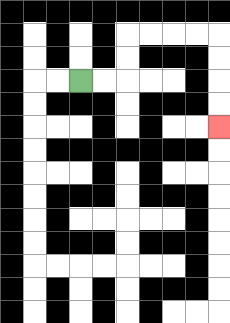{'start': '[3, 3]', 'end': '[9, 5]', 'path_directions': 'R,R,U,U,R,R,R,R,D,D,D,D', 'path_coordinates': '[[3, 3], [4, 3], [5, 3], [5, 2], [5, 1], [6, 1], [7, 1], [8, 1], [9, 1], [9, 2], [9, 3], [9, 4], [9, 5]]'}